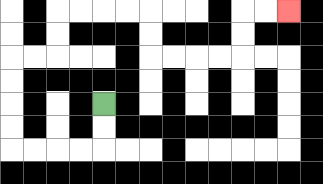{'start': '[4, 4]', 'end': '[12, 0]', 'path_directions': 'D,D,L,L,L,L,U,U,U,U,R,R,U,U,R,R,R,R,D,D,R,R,R,R,U,U,R,R', 'path_coordinates': '[[4, 4], [4, 5], [4, 6], [3, 6], [2, 6], [1, 6], [0, 6], [0, 5], [0, 4], [0, 3], [0, 2], [1, 2], [2, 2], [2, 1], [2, 0], [3, 0], [4, 0], [5, 0], [6, 0], [6, 1], [6, 2], [7, 2], [8, 2], [9, 2], [10, 2], [10, 1], [10, 0], [11, 0], [12, 0]]'}